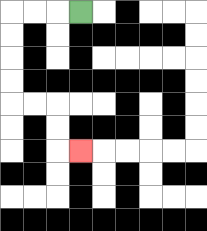{'start': '[3, 0]', 'end': '[3, 6]', 'path_directions': 'L,L,L,D,D,D,D,R,R,D,D,R', 'path_coordinates': '[[3, 0], [2, 0], [1, 0], [0, 0], [0, 1], [0, 2], [0, 3], [0, 4], [1, 4], [2, 4], [2, 5], [2, 6], [3, 6]]'}